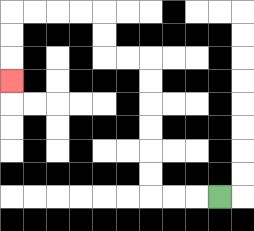{'start': '[9, 8]', 'end': '[0, 3]', 'path_directions': 'L,L,L,U,U,U,U,U,U,L,L,U,U,L,L,L,L,D,D,D', 'path_coordinates': '[[9, 8], [8, 8], [7, 8], [6, 8], [6, 7], [6, 6], [6, 5], [6, 4], [6, 3], [6, 2], [5, 2], [4, 2], [4, 1], [4, 0], [3, 0], [2, 0], [1, 0], [0, 0], [0, 1], [0, 2], [0, 3]]'}